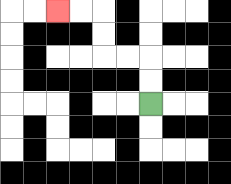{'start': '[6, 4]', 'end': '[2, 0]', 'path_directions': 'U,U,L,L,U,U,L,L', 'path_coordinates': '[[6, 4], [6, 3], [6, 2], [5, 2], [4, 2], [4, 1], [4, 0], [3, 0], [2, 0]]'}